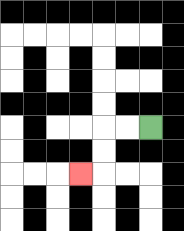{'start': '[6, 5]', 'end': '[3, 7]', 'path_directions': 'L,L,D,D,L', 'path_coordinates': '[[6, 5], [5, 5], [4, 5], [4, 6], [4, 7], [3, 7]]'}